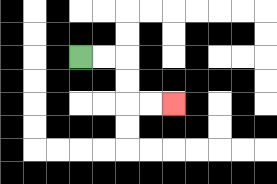{'start': '[3, 2]', 'end': '[7, 4]', 'path_directions': 'R,R,D,D,R,R', 'path_coordinates': '[[3, 2], [4, 2], [5, 2], [5, 3], [5, 4], [6, 4], [7, 4]]'}